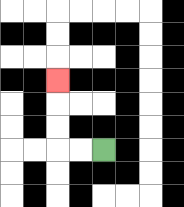{'start': '[4, 6]', 'end': '[2, 3]', 'path_directions': 'L,L,U,U,U', 'path_coordinates': '[[4, 6], [3, 6], [2, 6], [2, 5], [2, 4], [2, 3]]'}